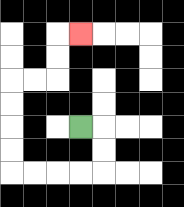{'start': '[3, 5]', 'end': '[3, 1]', 'path_directions': 'R,D,D,L,L,L,L,U,U,U,U,R,R,U,U,R', 'path_coordinates': '[[3, 5], [4, 5], [4, 6], [4, 7], [3, 7], [2, 7], [1, 7], [0, 7], [0, 6], [0, 5], [0, 4], [0, 3], [1, 3], [2, 3], [2, 2], [2, 1], [3, 1]]'}